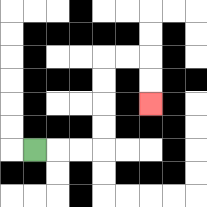{'start': '[1, 6]', 'end': '[6, 4]', 'path_directions': 'R,R,R,U,U,U,U,R,R,D,D', 'path_coordinates': '[[1, 6], [2, 6], [3, 6], [4, 6], [4, 5], [4, 4], [4, 3], [4, 2], [5, 2], [6, 2], [6, 3], [6, 4]]'}